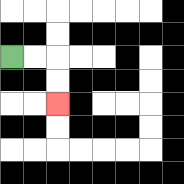{'start': '[0, 2]', 'end': '[2, 4]', 'path_directions': 'R,R,D,D', 'path_coordinates': '[[0, 2], [1, 2], [2, 2], [2, 3], [2, 4]]'}